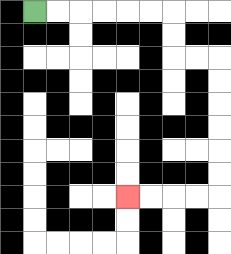{'start': '[1, 0]', 'end': '[5, 8]', 'path_directions': 'R,R,R,R,R,R,D,D,R,R,D,D,D,D,D,D,L,L,L,L', 'path_coordinates': '[[1, 0], [2, 0], [3, 0], [4, 0], [5, 0], [6, 0], [7, 0], [7, 1], [7, 2], [8, 2], [9, 2], [9, 3], [9, 4], [9, 5], [9, 6], [9, 7], [9, 8], [8, 8], [7, 8], [6, 8], [5, 8]]'}